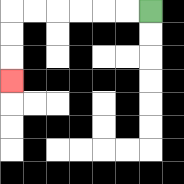{'start': '[6, 0]', 'end': '[0, 3]', 'path_directions': 'L,L,L,L,L,L,D,D,D', 'path_coordinates': '[[6, 0], [5, 0], [4, 0], [3, 0], [2, 0], [1, 0], [0, 0], [0, 1], [0, 2], [0, 3]]'}